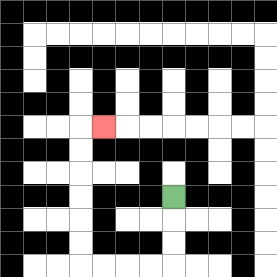{'start': '[7, 8]', 'end': '[4, 5]', 'path_directions': 'D,D,D,L,L,L,L,U,U,U,U,U,U,R', 'path_coordinates': '[[7, 8], [7, 9], [7, 10], [7, 11], [6, 11], [5, 11], [4, 11], [3, 11], [3, 10], [3, 9], [3, 8], [3, 7], [3, 6], [3, 5], [4, 5]]'}